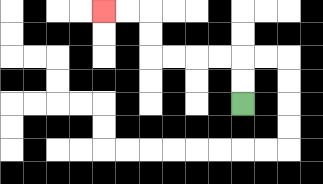{'start': '[10, 4]', 'end': '[4, 0]', 'path_directions': 'U,U,L,L,L,L,U,U,L,L', 'path_coordinates': '[[10, 4], [10, 3], [10, 2], [9, 2], [8, 2], [7, 2], [6, 2], [6, 1], [6, 0], [5, 0], [4, 0]]'}